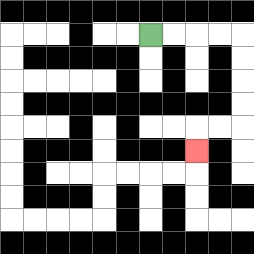{'start': '[6, 1]', 'end': '[8, 6]', 'path_directions': 'R,R,R,R,D,D,D,D,L,L,D', 'path_coordinates': '[[6, 1], [7, 1], [8, 1], [9, 1], [10, 1], [10, 2], [10, 3], [10, 4], [10, 5], [9, 5], [8, 5], [8, 6]]'}